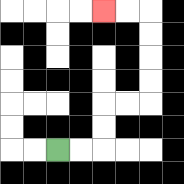{'start': '[2, 6]', 'end': '[4, 0]', 'path_directions': 'R,R,U,U,R,R,U,U,U,U,L,L', 'path_coordinates': '[[2, 6], [3, 6], [4, 6], [4, 5], [4, 4], [5, 4], [6, 4], [6, 3], [6, 2], [6, 1], [6, 0], [5, 0], [4, 0]]'}